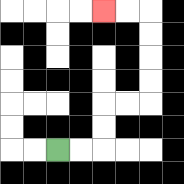{'start': '[2, 6]', 'end': '[4, 0]', 'path_directions': 'R,R,U,U,R,R,U,U,U,U,L,L', 'path_coordinates': '[[2, 6], [3, 6], [4, 6], [4, 5], [4, 4], [5, 4], [6, 4], [6, 3], [6, 2], [6, 1], [6, 0], [5, 0], [4, 0]]'}